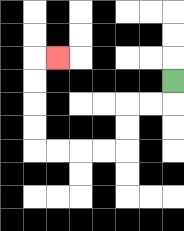{'start': '[7, 3]', 'end': '[2, 2]', 'path_directions': 'D,L,L,D,D,L,L,L,L,U,U,U,U,R', 'path_coordinates': '[[7, 3], [7, 4], [6, 4], [5, 4], [5, 5], [5, 6], [4, 6], [3, 6], [2, 6], [1, 6], [1, 5], [1, 4], [1, 3], [1, 2], [2, 2]]'}